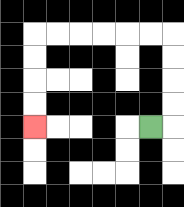{'start': '[6, 5]', 'end': '[1, 5]', 'path_directions': 'R,U,U,U,U,L,L,L,L,L,L,D,D,D,D', 'path_coordinates': '[[6, 5], [7, 5], [7, 4], [7, 3], [7, 2], [7, 1], [6, 1], [5, 1], [4, 1], [3, 1], [2, 1], [1, 1], [1, 2], [1, 3], [1, 4], [1, 5]]'}